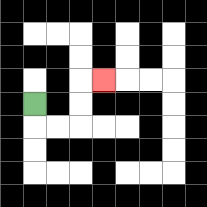{'start': '[1, 4]', 'end': '[4, 3]', 'path_directions': 'D,R,R,U,U,R', 'path_coordinates': '[[1, 4], [1, 5], [2, 5], [3, 5], [3, 4], [3, 3], [4, 3]]'}